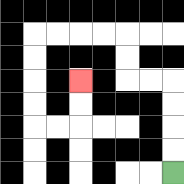{'start': '[7, 7]', 'end': '[3, 3]', 'path_directions': 'U,U,U,U,L,L,U,U,L,L,L,L,D,D,D,D,R,R,U,U', 'path_coordinates': '[[7, 7], [7, 6], [7, 5], [7, 4], [7, 3], [6, 3], [5, 3], [5, 2], [5, 1], [4, 1], [3, 1], [2, 1], [1, 1], [1, 2], [1, 3], [1, 4], [1, 5], [2, 5], [3, 5], [3, 4], [3, 3]]'}